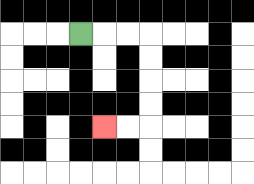{'start': '[3, 1]', 'end': '[4, 5]', 'path_directions': 'R,R,R,D,D,D,D,L,L', 'path_coordinates': '[[3, 1], [4, 1], [5, 1], [6, 1], [6, 2], [6, 3], [6, 4], [6, 5], [5, 5], [4, 5]]'}